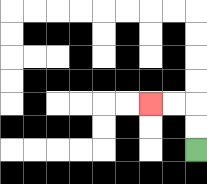{'start': '[8, 6]', 'end': '[6, 4]', 'path_directions': 'U,U,L,L', 'path_coordinates': '[[8, 6], [8, 5], [8, 4], [7, 4], [6, 4]]'}